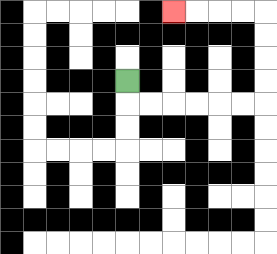{'start': '[5, 3]', 'end': '[7, 0]', 'path_directions': 'D,R,R,R,R,R,R,U,U,U,U,L,L,L,L', 'path_coordinates': '[[5, 3], [5, 4], [6, 4], [7, 4], [8, 4], [9, 4], [10, 4], [11, 4], [11, 3], [11, 2], [11, 1], [11, 0], [10, 0], [9, 0], [8, 0], [7, 0]]'}